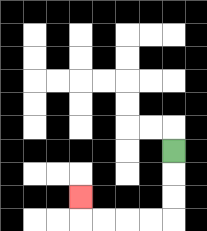{'start': '[7, 6]', 'end': '[3, 8]', 'path_directions': 'D,D,D,L,L,L,L,U', 'path_coordinates': '[[7, 6], [7, 7], [7, 8], [7, 9], [6, 9], [5, 9], [4, 9], [3, 9], [3, 8]]'}